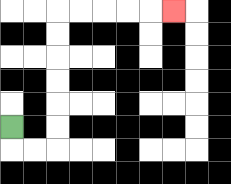{'start': '[0, 5]', 'end': '[7, 0]', 'path_directions': 'D,R,R,U,U,U,U,U,U,R,R,R,R,R', 'path_coordinates': '[[0, 5], [0, 6], [1, 6], [2, 6], [2, 5], [2, 4], [2, 3], [2, 2], [2, 1], [2, 0], [3, 0], [4, 0], [5, 0], [6, 0], [7, 0]]'}